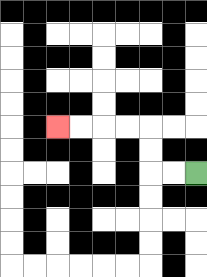{'start': '[8, 7]', 'end': '[2, 5]', 'path_directions': 'L,L,U,U,L,L,L,L', 'path_coordinates': '[[8, 7], [7, 7], [6, 7], [6, 6], [6, 5], [5, 5], [4, 5], [3, 5], [2, 5]]'}